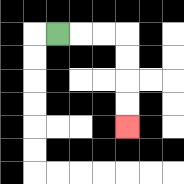{'start': '[2, 1]', 'end': '[5, 5]', 'path_directions': 'R,R,R,D,D,D,D', 'path_coordinates': '[[2, 1], [3, 1], [4, 1], [5, 1], [5, 2], [5, 3], [5, 4], [5, 5]]'}